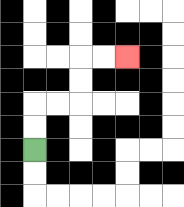{'start': '[1, 6]', 'end': '[5, 2]', 'path_directions': 'U,U,R,R,U,U,R,R', 'path_coordinates': '[[1, 6], [1, 5], [1, 4], [2, 4], [3, 4], [3, 3], [3, 2], [4, 2], [5, 2]]'}